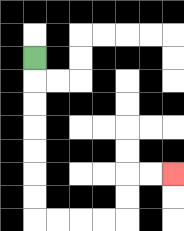{'start': '[1, 2]', 'end': '[7, 7]', 'path_directions': 'D,D,D,D,D,D,D,R,R,R,R,U,U,R,R', 'path_coordinates': '[[1, 2], [1, 3], [1, 4], [1, 5], [1, 6], [1, 7], [1, 8], [1, 9], [2, 9], [3, 9], [4, 9], [5, 9], [5, 8], [5, 7], [6, 7], [7, 7]]'}